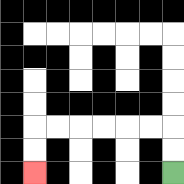{'start': '[7, 7]', 'end': '[1, 7]', 'path_directions': 'U,U,L,L,L,L,L,L,D,D', 'path_coordinates': '[[7, 7], [7, 6], [7, 5], [6, 5], [5, 5], [4, 5], [3, 5], [2, 5], [1, 5], [1, 6], [1, 7]]'}